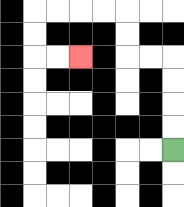{'start': '[7, 6]', 'end': '[3, 2]', 'path_directions': 'U,U,U,U,L,L,U,U,L,L,L,L,D,D,R,R', 'path_coordinates': '[[7, 6], [7, 5], [7, 4], [7, 3], [7, 2], [6, 2], [5, 2], [5, 1], [5, 0], [4, 0], [3, 0], [2, 0], [1, 0], [1, 1], [1, 2], [2, 2], [3, 2]]'}